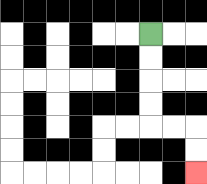{'start': '[6, 1]', 'end': '[8, 7]', 'path_directions': 'D,D,D,D,R,R,D,D', 'path_coordinates': '[[6, 1], [6, 2], [6, 3], [6, 4], [6, 5], [7, 5], [8, 5], [8, 6], [8, 7]]'}